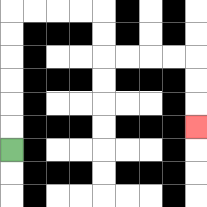{'start': '[0, 6]', 'end': '[8, 5]', 'path_directions': 'U,U,U,U,U,U,R,R,R,R,D,D,R,R,R,R,D,D,D', 'path_coordinates': '[[0, 6], [0, 5], [0, 4], [0, 3], [0, 2], [0, 1], [0, 0], [1, 0], [2, 0], [3, 0], [4, 0], [4, 1], [4, 2], [5, 2], [6, 2], [7, 2], [8, 2], [8, 3], [8, 4], [8, 5]]'}